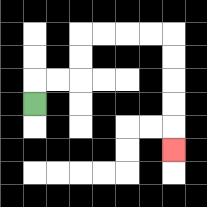{'start': '[1, 4]', 'end': '[7, 6]', 'path_directions': 'U,R,R,U,U,R,R,R,R,D,D,D,D,D', 'path_coordinates': '[[1, 4], [1, 3], [2, 3], [3, 3], [3, 2], [3, 1], [4, 1], [5, 1], [6, 1], [7, 1], [7, 2], [7, 3], [7, 4], [7, 5], [7, 6]]'}